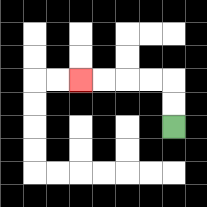{'start': '[7, 5]', 'end': '[3, 3]', 'path_directions': 'U,U,L,L,L,L', 'path_coordinates': '[[7, 5], [7, 4], [7, 3], [6, 3], [5, 3], [4, 3], [3, 3]]'}